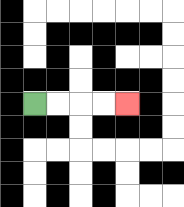{'start': '[1, 4]', 'end': '[5, 4]', 'path_directions': 'R,R,R,R', 'path_coordinates': '[[1, 4], [2, 4], [3, 4], [4, 4], [5, 4]]'}